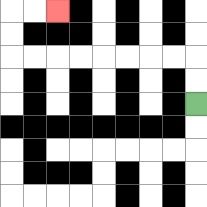{'start': '[8, 4]', 'end': '[2, 0]', 'path_directions': 'U,U,L,L,L,L,L,L,L,L,U,U,R,R', 'path_coordinates': '[[8, 4], [8, 3], [8, 2], [7, 2], [6, 2], [5, 2], [4, 2], [3, 2], [2, 2], [1, 2], [0, 2], [0, 1], [0, 0], [1, 0], [2, 0]]'}